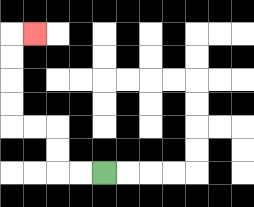{'start': '[4, 7]', 'end': '[1, 1]', 'path_directions': 'L,L,U,U,L,L,U,U,U,U,R', 'path_coordinates': '[[4, 7], [3, 7], [2, 7], [2, 6], [2, 5], [1, 5], [0, 5], [0, 4], [0, 3], [0, 2], [0, 1], [1, 1]]'}